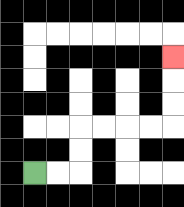{'start': '[1, 7]', 'end': '[7, 2]', 'path_directions': 'R,R,U,U,R,R,R,R,U,U,U', 'path_coordinates': '[[1, 7], [2, 7], [3, 7], [3, 6], [3, 5], [4, 5], [5, 5], [6, 5], [7, 5], [7, 4], [7, 3], [7, 2]]'}